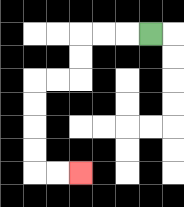{'start': '[6, 1]', 'end': '[3, 7]', 'path_directions': 'L,L,L,D,D,L,L,D,D,D,D,R,R', 'path_coordinates': '[[6, 1], [5, 1], [4, 1], [3, 1], [3, 2], [3, 3], [2, 3], [1, 3], [1, 4], [1, 5], [1, 6], [1, 7], [2, 7], [3, 7]]'}